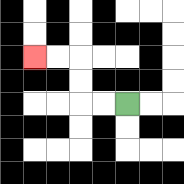{'start': '[5, 4]', 'end': '[1, 2]', 'path_directions': 'L,L,U,U,L,L', 'path_coordinates': '[[5, 4], [4, 4], [3, 4], [3, 3], [3, 2], [2, 2], [1, 2]]'}